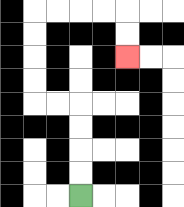{'start': '[3, 8]', 'end': '[5, 2]', 'path_directions': 'U,U,U,U,L,L,U,U,U,U,R,R,R,R,D,D', 'path_coordinates': '[[3, 8], [3, 7], [3, 6], [3, 5], [3, 4], [2, 4], [1, 4], [1, 3], [1, 2], [1, 1], [1, 0], [2, 0], [3, 0], [4, 0], [5, 0], [5, 1], [5, 2]]'}